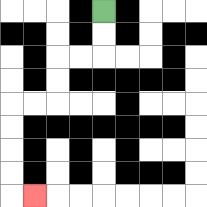{'start': '[4, 0]', 'end': '[1, 8]', 'path_directions': 'D,D,L,L,D,D,L,L,D,D,D,D,R', 'path_coordinates': '[[4, 0], [4, 1], [4, 2], [3, 2], [2, 2], [2, 3], [2, 4], [1, 4], [0, 4], [0, 5], [0, 6], [0, 7], [0, 8], [1, 8]]'}